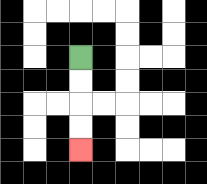{'start': '[3, 2]', 'end': '[3, 6]', 'path_directions': 'D,D,D,D', 'path_coordinates': '[[3, 2], [3, 3], [3, 4], [3, 5], [3, 6]]'}